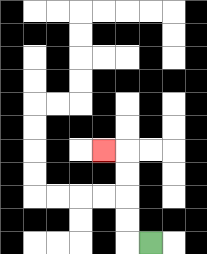{'start': '[6, 10]', 'end': '[4, 6]', 'path_directions': 'L,U,U,U,U,L', 'path_coordinates': '[[6, 10], [5, 10], [5, 9], [5, 8], [5, 7], [5, 6], [4, 6]]'}